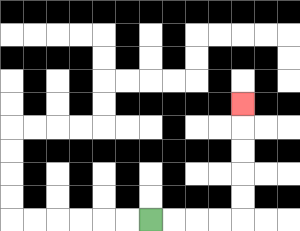{'start': '[6, 9]', 'end': '[10, 4]', 'path_directions': 'R,R,R,R,U,U,U,U,U', 'path_coordinates': '[[6, 9], [7, 9], [8, 9], [9, 9], [10, 9], [10, 8], [10, 7], [10, 6], [10, 5], [10, 4]]'}